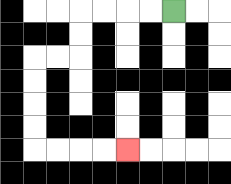{'start': '[7, 0]', 'end': '[5, 6]', 'path_directions': 'L,L,L,L,D,D,L,L,D,D,D,D,R,R,R,R', 'path_coordinates': '[[7, 0], [6, 0], [5, 0], [4, 0], [3, 0], [3, 1], [3, 2], [2, 2], [1, 2], [1, 3], [1, 4], [1, 5], [1, 6], [2, 6], [3, 6], [4, 6], [5, 6]]'}